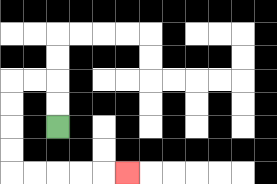{'start': '[2, 5]', 'end': '[5, 7]', 'path_directions': 'U,U,L,L,D,D,D,D,R,R,R,R,R', 'path_coordinates': '[[2, 5], [2, 4], [2, 3], [1, 3], [0, 3], [0, 4], [0, 5], [0, 6], [0, 7], [1, 7], [2, 7], [3, 7], [4, 7], [5, 7]]'}